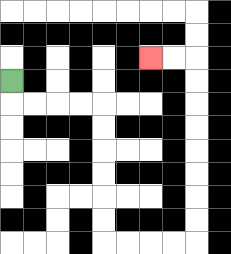{'start': '[0, 3]', 'end': '[6, 2]', 'path_directions': 'D,R,R,R,R,D,D,D,D,D,D,R,R,R,R,U,U,U,U,U,U,U,U,L,L', 'path_coordinates': '[[0, 3], [0, 4], [1, 4], [2, 4], [3, 4], [4, 4], [4, 5], [4, 6], [4, 7], [4, 8], [4, 9], [4, 10], [5, 10], [6, 10], [7, 10], [8, 10], [8, 9], [8, 8], [8, 7], [8, 6], [8, 5], [8, 4], [8, 3], [8, 2], [7, 2], [6, 2]]'}